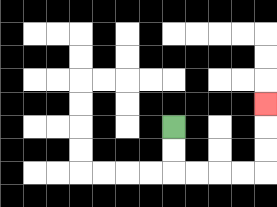{'start': '[7, 5]', 'end': '[11, 4]', 'path_directions': 'D,D,R,R,R,R,U,U,U', 'path_coordinates': '[[7, 5], [7, 6], [7, 7], [8, 7], [9, 7], [10, 7], [11, 7], [11, 6], [11, 5], [11, 4]]'}